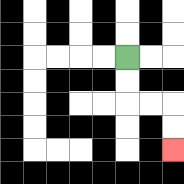{'start': '[5, 2]', 'end': '[7, 6]', 'path_directions': 'D,D,R,R,D,D', 'path_coordinates': '[[5, 2], [5, 3], [5, 4], [6, 4], [7, 4], [7, 5], [7, 6]]'}